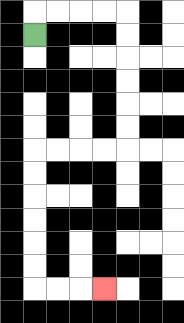{'start': '[1, 1]', 'end': '[4, 12]', 'path_directions': 'U,R,R,R,R,D,D,D,D,D,D,L,L,L,L,D,D,D,D,D,D,R,R,R', 'path_coordinates': '[[1, 1], [1, 0], [2, 0], [3, 0], [4, 0], [5, 0], [5, 1], [5, 2], [5, 3], [5, 4], [5, 5], [5, 6], [4, 6], [3, 6], [2, 6], [1, 6], [1, 7], [1, 8], [1, 9], [1, 10], [1, 11], [1, 12], [2, 12], [3, 12], [4, 12]]'}